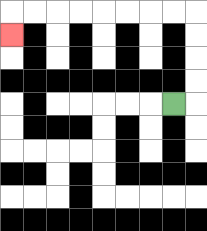{'start': '[7, 4]', 'end': '[0, 1]', 'path_directions': 'R,U,U,U,U,L,L,L,L,L,L,L,L,D', 'path_coordinates': '[[7, 4], [8, 4], [8, 3], [8, 2], [8, 1], [8, 0], [7, 0], [6, 0], [5, 0], [4, 0], [3, 0], [2, 0], [1, 0], [0, 0], [0, 1]]'}